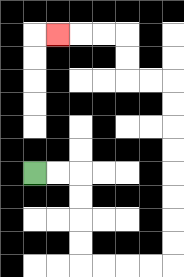{'start': '[1, 7]', 'end': '[2, 1]', 'path_directions': 'R,R,D,D,D,D,R,R,R,R,U,U,U,U,U,U,U,U,L,L,U,U,L,L,L', 'path_coordinates': '[[1, 7], [2, 7], [3, 7], [3, 8], [3, 9], [3, 10], [3, 11], [4, 11], [5, 11], [6, 11], [7, 11], [7, 10], [7, 9], [7, 8], [7, 7], [7, 6], [7, 5], [7, 4], [7, 3], [6, 3], [5, 3], [5, 2], [5, 1], [4, 1], [3, 1], [2, 1]]'}